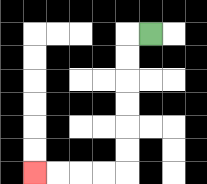{'start': '[6, 1]', 'end': '[1, 7]', 'path_directions': 'L,D,D,D,D,D,D,L,L,L,L', 'path_coordinates': '[[6, 1], [5, 1], [5, 2], [5, 3], [5, 4], [5, 5], [5, 6], [5, 7], [4, 7], [3, 7], [2, 7], [1, 7]]'}